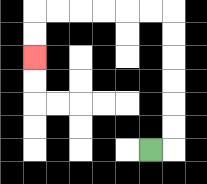{'start': '[6, 6]', 'end': '[1, 2]', 'path_directions': 'R,U,U,U,U,U,U,L,L,L,L,L,L,D,D', 'path_coordinates': '[[6, 6], [7, 6], [7, 5], [7, 4], [7, 3], [7, 2], [7, 1], [7, 0], [6, 0], [5, 0], [4, 0], [3, 0], [2, 0], [1, 0], [1, 1], [1, 2]]'}